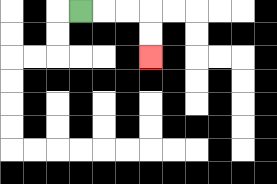{'start': '[3, 0]', 'end': '[6, 2]', 'path_directions': 'R,R,R,D,D', 'path_coordinates': '[[3, 0], [4, 0], [5, 0], [6, 0], [6, 1], [6, 2]]'}